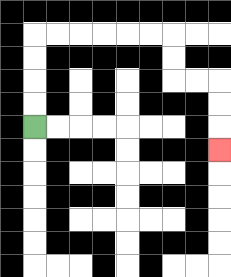{'start': '[1, 5]', 'end': '[9, 6]', 'path_directions': 'U,U,U,U,R,R,R,R,R,R,D,D,R,R,D,D,D', 'path_coordinates': '[[1, 5], [1, 4], [1, 3], [1, 2], [1, 1], [2, 1], [3, 1], [4, 1], [5, 1], [6, 1], [7, 1], [7, 2], [7, 3], [8, 3], [9, 3], [9, 4], [9, 5], [9, 6]]'}